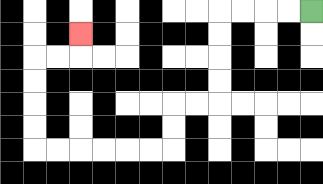{'start': '[13, 0]', 'end': '[3, 1]', 'path_directions': 'L,L,L,L,D,D,D,D,L,L,D,D,L,L,L,L,L,L,U,U,U,U,R,R,U', 'path_coordinates': '[[13, 0], [12, 0], [11, 0], [10, 0], [9, 0], [9, 1], [9, 2], [9, 3], [9, 4], [8, 4], [7, 4], [7, 5], [7, 6], [6, 6], [5, 6], [4, 6], [3, 6], [2, 6], [1, 6], [1, 5], [1, 4], [1, 3], [1, 2], [2, 2], [3, 2], [3, 1]]'}